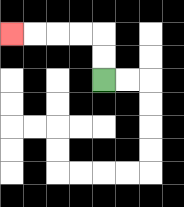{'start': '[4, 3]', 'end': '[0, 1]', 'path_directions': 'U,U,L,L,L,L', 'path_coordinates': '[[4, 3], [4, 2], [4, 1], [3, 1], [2, 1], [1, 1], [0, 1]]'}